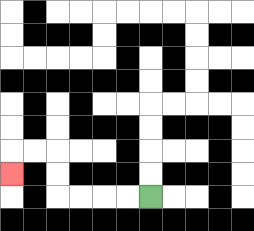{'start': '[6, 8]', 'end': '[0, 7]', 'path_directions': 'L,L,L,L,U,U,L,L,D', 'path_coordinates': '[[6, 8], [5, 8], [4, 8], [3, 8], [2, 8], [2, 7], [2, 6], [1, 6], [0, 6], [0, 7]]'}